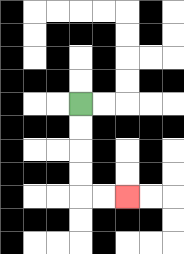{'start': '[3, 4]', 'end': '[5, 8]', 'path_directions': 'D,D,D,D,R,R', 'path_coordinates': '[[3, 4], [3, 5], [3, 6], [3, 7], [3, 8], [4, 8], [5, 8]]'}